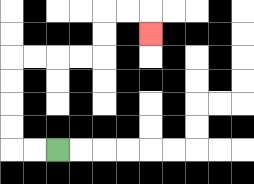{'start': '[2, 6]', 'end': '[6, 1]', 'path_directions': 'L,L,U,U,U,U,R,R,R,R,U,U,R,R,D', 'path_coordinates': '[[2, 6], [1, 6], [0, 6], [0, 5], [0, 4], [0, 3], [0, 2], [1, 2], [2, 2], [3, 2], [4, 2], [4, 1], [4, 0], [5, 0], [6, 0], [6, 1]]'}